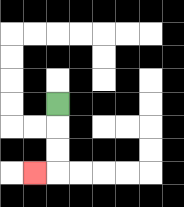{'start': '[2, 4]', 'end': '[1, 7]', 'path_directions': 'D,D,D,L', 'path_coordinates': '[[2, 4], [2, 5], [2, 6], [2, 7], [1, 7]]'}